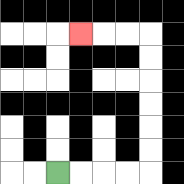{'start': '[2, 7]', 'end': '[3, 1]', 'path_directions': 'R,R,R,R,U,U,U,U,U,U,L,L,L', 'path_coordinates': '[[2, 7], [3, 7], [4, 7], [5, 7], [6, 7], [6, 6], [6, 5], [6, 4], [6, 3], [6, 2], [6, 1], [5, 1], [4, 1], [3, 1]]'}